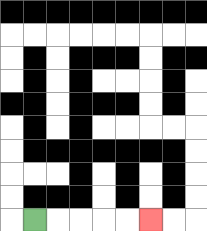{'start': '[1, 9]', 'end': '[6, 9]', 'path_directions': 'R,R,R,R,R', 'path_coordinates': '[[1, 9], [2, 9], [3, 9], [4, 9], [5, 9], [6, 9]]'}